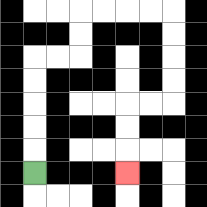{'start': '[1, 7]', 'end': '[5, 7]', 'path_directions': 'U,U,U,U,U,R,R,U,U,R,R,R,R,D,D,D,D,L,L,D,D,D', 'path_coordinates': '[[1, 7], [1, 6], [1, 5], [1, 4], [1, 3], [1, 2], [2, 2], [3, 2], [3, 1], [3, 0], [4, 0], [5, 0], [6, 0], [7, 0], [7, 1], [7, 2], [7, 3], [7, 4], [6, 4], [5, 4], [5, 5], [5, 6], [5, 7]]'}